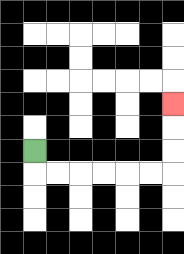{'start': '[1, 6]', 'end': '[7, 4]', 'path_directions': 'D,R,R,R,R,R,R,U,U,U', 'path_coordinates': '[[1, 6], [1, 7], [2, 7], [3, 7], [4, 7], [5, 7], [6, 7], [7, 7], [7, 6], [7, 5], [7, 4]]'}